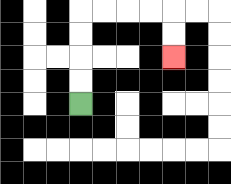{'start': '[3, 4]', 'end': '[7, 2]', 'path_directions': 'U,U,U,U,R,R,R,R,D,D', 'path_coordinates': '[[3, 4], [3, 3], [3, 2], [3, 1], [3, 0], [4, 0], [5, 0], [6, 0], [7, 0], [7, 1], [7, 2]]'}